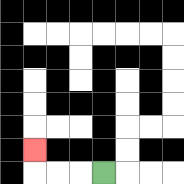{'start': '[4, 7]', 'end': '[1, 6]', 'path_directions': 'L,L,L,U', 'path_coordinates': '[[4, 7], [3, 7], [2, 7], [1, 7], [1, 6]]'}